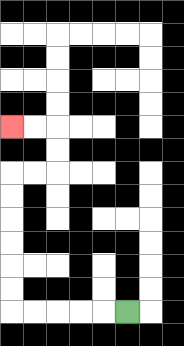{'start': '[5, 13]', 'end': '[0, 5]', 'path_directions': 'L,L,L,L,L,U,U,U,U,U,U,R,R,U,U,L,L', 'path_coordinates': '[[5, 13], [4, 13], [3, 13], [2, 13], [1, 13], [0, 13], [0, 12], [0, 11], [0, 10], [0, 9], [0, 8], [0, 7], [1, 7], [2, 7], [2, 6], [2, 5], [1, 5], [0, 5]]'}